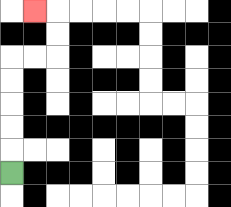{'start': '[0, 7]', 'end': '[1, 0]', 'path_directions': 'U,U,U,U,U,R,R,U,U,L', 'path_coordinates': '[[0, 7], [0, 6], [0, 5], [0, 4], [0, 3], [0, 2], [1, 2], [2, 2], [2, 1], [2, 0], [1, 0]]'}